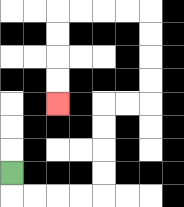{'start': '[0, 7]', 'end': '[2, 4]', 'path_directions': 'D,R,R,R,R,U,U,U,U,R,R,U,U,U,U,L,L,L,L,D,D,D,D', 'path_coordinates': '[[0, 7], [0, 8], [1, 8], [2, 8], [3, 8], [4, 8], [4, 7], [4, 6], [4, 5], [4, 4], [5, 4], [6, 4], [6, 3], [6, 2], [6, 1], [6, 0], [5, 0], [4, 0], [3, 0], [2, 0], [2, 1], [2, 2], [2, 3], [2, 4]]'}